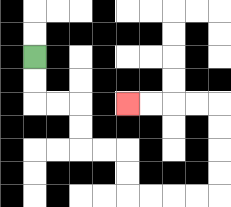{'start': '[1, 2]', 'end': '[5, 4]', 'path_directions': 'D,D,R,R,D,D,R,R,D,D,R,R,R,R,U,U,U,U,L,L,L,L', 'path_coordinates': '[[1, 2], [1, 3], [1, 4], [2, 4], [3, 4], [3, 5], [3, 6], [4, 6], [5, 6], [5, 7], [5, 8], [6, 8], [7, 8], [8, 8], [9, 8], [9, 7], [9, 6], [9, 5], [9, 4], [8, 4], [7, 4], [6, 4], [5, 4]]'}